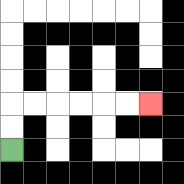{'start': '[0, 6]', 'end': '[6, 4]', 'path_directions': 'U,U,R,R,R,R,R,R', 'path_coordinates': '[[0, 6], [0, 5], [0, 4], [1, 4], [2, 4], [3, 4], [4, 4], [5, 4], [6, 4]]'}